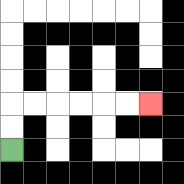{'start': '[0, 6]', 'end': '[6, 4]', 'path_directions': 'U,U,R,R,R,R,R,R', 'path_coordinates': '[[0, 6], [0, 5], [0, 4], [1, 4], [2, 4], [3, 4], [4, 4], [5, 4], [6, 4]]'}